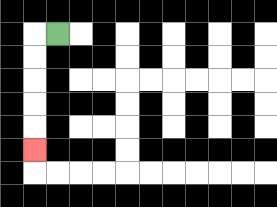{'start': '[2, 1]', 'end': '[1, 6]', 'path_directions': 'L,D,D,D,D,D', 'path_coordinates': '[[2, 1], [1, 1], [1, 2], [1, 3], [1, 4], [1, 5], [1, 6]]'}